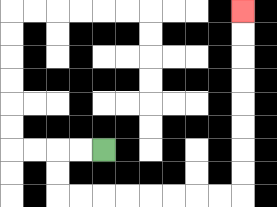{'start': '[4, 6]', 'end': '[10, 0]', 'path_directions': 'L,L,D,D,R,R,R,R,R,R,R,R,U,U,U,U,U,U,U,U', 'path_coordinates': '[[4, 6], [3, 6], [2, 6], [2, 7], [2, 8], [3, 8], [4, 8], [5, 8], [6, 8], [7, 8], [8, 8], [9, 8], [10, 8], [10, 7], [10, 6], [10, 5], [10, 4], [10, 3], [10, 2], [10, 1], [10, 0]]'}